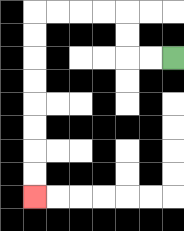{'start': '[7, 2]', 'end': '[1, 8]', 'path_directions': 'L,L,U,U,L,L,L,L,D,D,D,D,D,D,D,D', 'path_coordinates': '[[7, 2], [6, 2], [5, 2], [5, 1], [5, 0], [4, 0], [3, 0], [2, 0], [1, 0], [1, 1], [1, 2], [1, 3], [1, 4], [1, 5], [1, 6], [1, 7], [1, 8]]'}